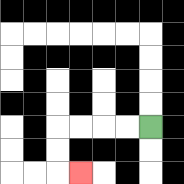{'start': '[6, 5]', 'end': '[3, 7]', 'path_directions': 'L,L,L,L,D,D,R', 'path_coordinates': '[[6, 5], [5, 5], [4, 5], [3, 5], [2, 5], [2, 6], [2, 7], [3, 7]]'}